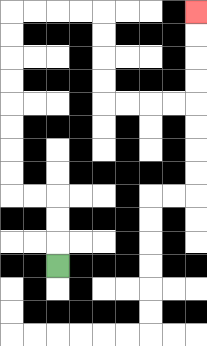{'start': '[2, 11]', 'end': '[8, 0]', 'path_directions': 'U,U,U,L,L,U,U,U,U,U,U,U,U,R,R,R,R,D,D,D,D,R,R,R,R,U,U,U,U', 'path_coordinates': '[[2, 11], [2, 10], [2, 9], [2, 8], [1, 8], [0, 8], [0, 7], [0, 6], [0, 5], [0, 4], [0, 3], [0, 2], [0, 1], [0, 0], [1, 0], [2, 0], [3, 0], [4, 0], [4, 1], [4, 2], [4, 3], [4, 4], [5, 4], [6, 4], [7, 4], [8, 4], [8, 3], [8, 2], [8, 1], [8, 0]]'}